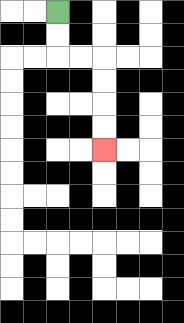{'start': '[2, 0]', 'end': '[4, 6]', 'path_directions': 'D,D,R,R,D,D,D,D', 'path_coordinates': '[[2, 0], [2, 1], [2, 2], [3, 2], [4, 2], [4, 3], [4, 4], [4, 5], [4, 6]]'}